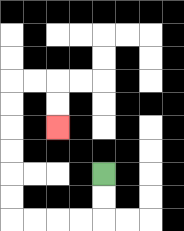{'start': '[4, 7]', 'end': '[2, 5]', 'path_directions': 'D,D,L,L,L,L,U,U,U,U,U,U,R,R,D,D', 'path_coordinates': '[[4, 7], [4, 8], [4, 9], [3, 9], [2, 9], [1, 9], [0, 9], [0, 8], [0, 7], [0, 6], [0, 5], [0, 4], [0, 3], [1, 3], [2, 3], [2, 4], [2, 5]]'}